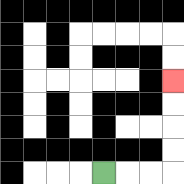{'start': '[4, 7]', 'end': '[7, 3]', 'path_directions': 'R,R,R,U,U,U,U', 'path_coordinates': '[[4, 7], [5, 7], [6, 7], [7, 7], [7, 6], [7, 5], [7, 4], [7, 3]]'}